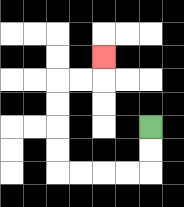{'start': '[6, 5]', 'end': '[4, 2]', 'path_directions': 'D,D,L,L,L,L,U,U,U,U,R,R,U', 'path_coordinates': '[[6, 5], [6, 6], [6, 7], [5, 7], [4, 7], [3, 7], [2, 7], [2, 6], [2, 5], [2, 4], [2, 3], [3, 3], [4, 3], [4, 2]]'}